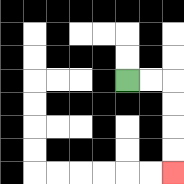{'start': '[5, 3]', 'end': '[7, 7]', 'path_directions': 'R,R,D,D,D,D', 'path_coordinates': '[[5, 3], [6, 3], [7, 3], [7, 4], [7, 5], [7, 6], [7, 7]]'}